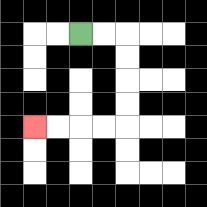{'start': '[3, 1]', 'end': '[1, 5]', 'path_directions': 'R,R,D,D,D,D,L,L,L,L', 'path_coordinates': '[[3, 1], [4, 1], [5, 1], [5, 2], [5, 3], [5, 4], [5, 5], [4, 5], [3, 5], [2, 5], [1, 5]]'}